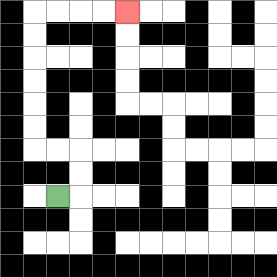{'start': '[2, 8]', 'end': '[5, 0]', 'path_directions': 'R,U,U,L,L,U,U,U,U,U,U,R,R,R,R', 'path_coordinates': '[[2, 8], [3, 8], [3, 7], [3, 6], [2, 6], [1, 6], [1, 5], [1, 4], [1, 3], [1, 2], [1, 1], [1, 0], [2, 0], [3, 0], [4, 0], [5, 0]]'}